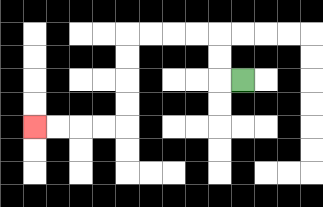{'start': '[10, 3]', 'end': '[1, 5]', 'path_directions': 'L,U,U,L,L,L,L,D,D,D,D,L,L,L,L', 'path_coordinates': '[[10, 3], [9, 3], [9, 2], [9, 1], [8, 1], [7, 1], [6, 1], [5, 1], [5, 2], [5, 3], [5, 4], [5, 5], [4, 5], [3, 5], [2, 5], [1, 5]]'}